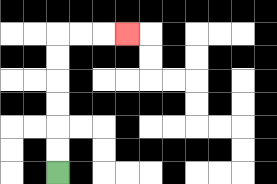{'start': '[2, 7]', 'end': '[5, 1]', 'path_directions': 'U,U,U,U,U,U,R,R,R', 'path_coordinates': '[[2, 7], [2, 6], [2, 5], [2, 4], [2, 3], [2, 2], [2, 1], [3, 1], [4, 1], [5, 1]]'}